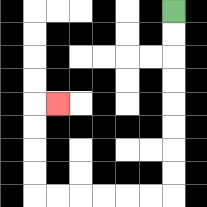{'start': '[7, 0]', 'end': '[2, 4]', 'path_directions': 'D,D,D,D,D,D,D,D,L,L,L,L,L,L,U,U,U,U,R', 'path_coordinates': '[[7, 0], [7, 1], [7, 2], [7, 3], [7, 4], [7, 5], [7, 6], [7, 7], [7, 8], [6, 8], [5, 8], [4, 8], [3, 8], [2, 8], [1, 8], [1, 7], [1, 6], [1, 5], [1, 4], [2, 4]]'}